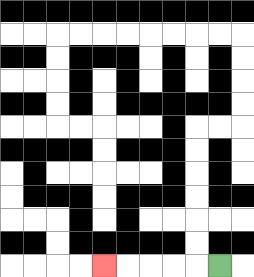{'start': '[9, 11]', 'end': '[4, 11]', 'path_directions': 'L,L,L,L,L', 'path_coordinates': '[[9, 11], [8, 11], [7, 11], [6, 11], [5, 11], [4, 11]]'}